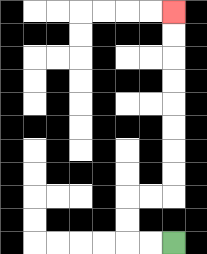{'start': '[7, 10]', 'end': '[7, 0]', 'path_directions': 'L,L,U,U,R,R,U,U,U,U,U,U,U,U', 'path_coordinates': '[[7, 10], [6, 10], [5, 10], [5, 9], [5, 8], [6, 8], [7, 8], [7, 7], [7, 6], [7, 5], [7, 4], [7, 3], [7, 2], [7, 1], [7, 0]]'}